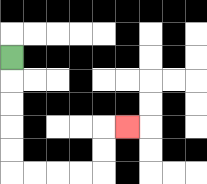{'start': '[0, 2]', 'end': '[5, 5]', 'path_directions': 'D,D,D,D,D,R,R,R,R,U,U,R', 'path_coordinates': '[[0, 2], [0, 3], [0, 4], [0, 5], [0, 6], [0, 7], [1, 7], [2, 7], [3, 7], [4, 7], [4, 6], [4, 5], [5, 5]]'}